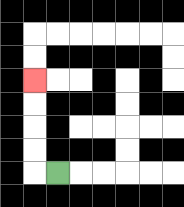{'start': '[2, 7]', 'end': '[1, 3]', 'path_directions': 'L,U,U,U,U', 'path_coordinates': '[[2, 7], [1, 7], [1, 6], [1, 5], [1, 4], [1, 3]]'}